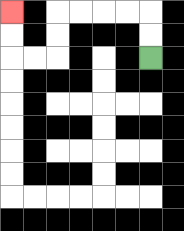{'start': '[6, 2]', 'end': '[0, 0]', 'path_directions': 'U,U,L,L,L,L,D,D,L,L,U,U', 'path_coordinates': '[[6, 2], [6, 1], [6, 0], [5, 0], [4, 0], [3, 0], [2, 0], [2, 1], [2, 2], [1, 2], [0, 2], [0, 1], [0, 0]]'}